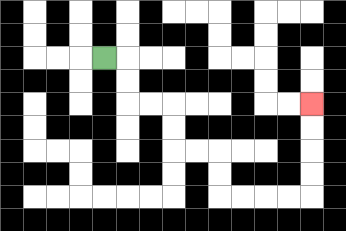{'start': '[4, 2]', 'end': '[13, 4]', 'path_directions': 'R,D,D,R,R,D,D,R,R,D,D,R,R,R,R,U,U,U,U', 'path_coordinates': '[[4, 2], [5, 2], [5, 3], [5, 4], [6, 4], [7, 4], [7, 5], [7, 6], [8, 6], [9, 6], [9, 7], [9, 8], [10, 8], [11, 8], [12, 8], [13, 8], [13, 7], [13, 6], [13, 5], [13, 4]]'}